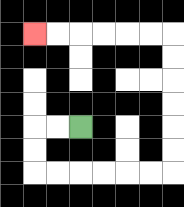{'start': '[3, 5]', 'end': '[1, 1]', 'path_directions': 'L,L,D,D,R,R,R,R,R,R,U,U,U,U,U,U,L,L,L,L,L,L', 'path_coordinates': '[[3, 5], [2, 5], [1, 5], [1, 6], [1, 7], [2, 7], [3, 7], [4, 7], [5, 7], [6, 7], [7, 7], [7, 6], [7, 5], [7, 4], [7, 3], [7, 2], [7, 1], [6, 1], [5, 1], [4, 1], [3, 1], [2, 1], [1, 1]]'}